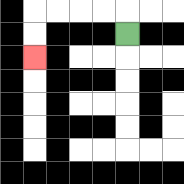{'start': '[5, 1]', 'end': '[1, 2]', 'path_directions': 'U,L,L,L,L,D,D', 'path_coordinates': '[[5, 1], [5, 0], [4, 0], [3, 0], [2, 0], [1, 0], [1, 1], [1, 2]]'}